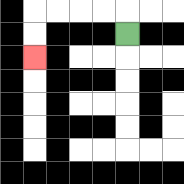{'start': '[5, 1]', 'end': '[1, 2]', 'path_directions': 'U,L,L,L,L,D,D', 'path_coordinates': '[[5, 1], [5, 0], [4, 0], [3, 0], [2, 0], [1, 0], [1, 1], [1, 2]]'}